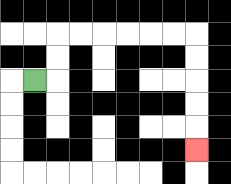{'start': '[1, 3]', 'end': '[8, 6]', 'path_directions': 'R,U,U,R,R,R,R,R,R,D,D,D,D,D', 'path_coordinates': '[[1, 3], [2, 3], [2, 2], [2, 1], [3, 1], [4, 1], [5, 1], [6, 1], [7, 1], [8, 1], [8, 2], [8, 3], [8, 4], [8, 5], [8, 6]]'}